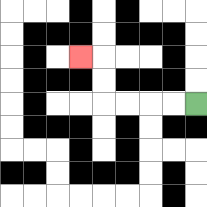{'start': '[8, 4]', 'end': '[3, 2]', 'path_directions': 'L,L,L,L,U,U,L', 'path_coordinates': '[[8, 4], [7, 4], [6, 4], [5, 4], [4, 4], [4, 3], [4, 2], [3, 2]]'}